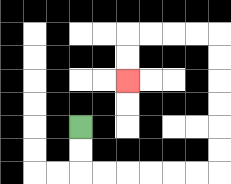{'start': '[3, 5]', 'end': '[5, 3]', 'path_directions': 'D,D,R,R,R,R,R,R,U,U,U,U,U,U,L,L,L,L,D,D', 'path_coordinates': '[[3, 5], [3, 6], [3, 7], [4, 7], [5, 7], [6, 7], [7, 7], [8, 7], [9, 7], [9, 6], [9, 5], [9, 4], [9, 3], [9, 2], [9, 1], [8, 1], [7, 1], [6, 1], [5, 1], [5, 2], [5, 3]]'}